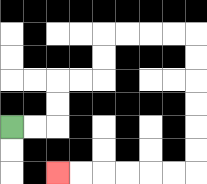{'start': '[0, 5]', 'end': '[2, 7]', 'path_directions': 'R,R,U,U,R,R,U,U,R,R,R,R,D,D,D,D,D,D,L,L,L,L,L,L', 'path_coordinates': '[[0, 5], [1, 5], [2, 5], [2, 4], [2, 3], [3, 3], [4, 3], [4, 2], [4, 1], [5, 1], [6, 1], [7, 1], [8, 1], [8, 2], [8, 3], [8, 4], [8, 5], [8, 6], [8, 7], [7, 7], [6, 7], [5, 7], [4, 7], [3, 7], [2, 7]]'}